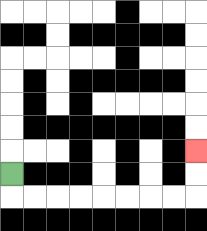{'start': '[0, 7]', 'end': '[8, 6]', 'path_directions': 'D,R,R,R,R,R,R,R,R,U,U', 'path_coordinates': '[[0, 7], [0, 8], [1, 8], [2, 8], [3, 8], [4, 8], [5, 8], [6, 8], [7, 8], [8, 8], [8, 7], [8, 6]]'}